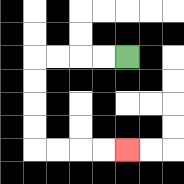{'start': '[5, 2]', 'end': '[5, 6]', 'path_directions': 'L,L,L,L,D,D,D,D,R,R,R,R', 'path_coordinates': '[[5, 2], [4, 2], [3, 2], [2, 2], [1, 2], [1, 3], [1, 4], [1, 5], [1, 6], [2, 6], [3, 6], [4, 6], [5, 6]]'}